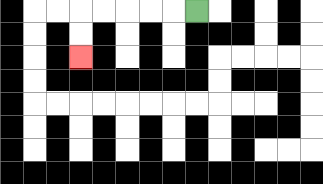{'start': '[8, 0]', 'end': '[3, 2]', 'path_directions': 'L,L,L,L,L,D,D', 'path_coordinates': '[[8, 0], [7, 0], [6, 0], [5, 0], [4, 0], [3, 0], [3, 1], [3, 2]]'}